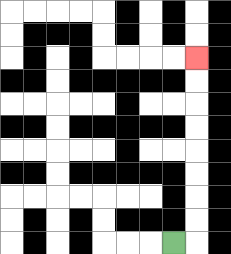{'start': '[7, 10]', 'end': '[8, 2]', 'path_directions': 'R,U,U,U,U,U,U,U,U', 'path_coordinates': '[[7, 10], [8, 10], [8, 9], [8, 8], [8, 7], [8, 6], [8, 5], [8, 4], [8, 3], [8, 2]]'}